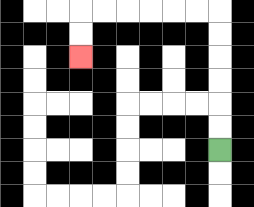{'start': '[9, 6]', 'end': '[3, 2]', 'path_directions': 'U,U,U,U,U,U,L,L,L,L,L,L,D,D', 'path_coordinates': '[[9, 6], [9, 5], [9, 4], [9, 3], [9, 2], [9, 1], [9, 0], [8, 0], [7, 0], [6, 0], [5, 0], [4, 0], [3, 0], [3, 1], [3, 2]]'}